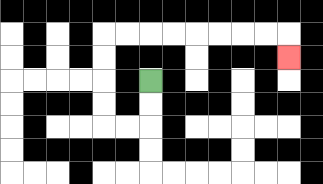{'start': '[6, 3]', 'end': '[12, 2]', 'path_directions': 'D,D,L,L,U,U,U,U,R,R,R,R,R,R,R,R,D', 'path_coordinates': '[[6, 3], [6, 4], [6, 5], [5, 5], [4, 5], [4, 4], [4, 3], [4, 2], [4, 1], [5, 1], [6, 1], [7, 1], [8, 1], [9, 1], [10, 1], [11, 1], [12, 1], [12, 2]]'}